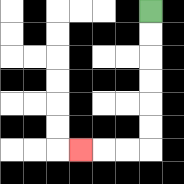{'start': '[6, 0]', 'end': '[3, 6]', 'path_directions': 'D,D,D,D,D,D,L,L,L', 'path_coordinates': '[[6, 0], [6, 1], [6, 2], [6, 3], [6, 4], [6, 5], [6, 6], [5, 6], [4, 6], [3, 6]]'}